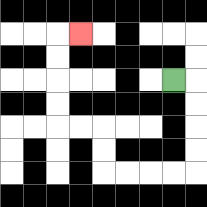{'start': '[7, 3]', 'end': '[3, 1]', 'path_directions': 'R,D,D,D,D,L,L,L,L,U,U,L,L,U,U,U,U,R', 'path_coordinates': '[[7, 3], [8, 3], [8, 4], [8, 5], [8, 6], [8, 7], [7, 7], [6, 7], [5, 7], [4, 7], [4, 6], [4, 5], [3, 5], [2, 5], [2, 4], [2, 3], [2, 2], [2, 1], [3, 1]]'}